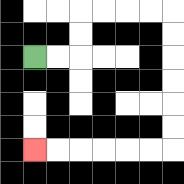{'start': '[1, 2]', 'end': '[1, 6]', 'path_directions': 'R,R,U,U,R,R,R,R,D,D,D,D,D,D,L,L,L,L,L,L', 'path_coordinates': '[[1, 2], [2, 2], [3, 2], [3, 1], [3, 0], [4, 0], [5, 0], [6, 0], [7, 0], [7, 1], [7, 2], [7, 3], [7, 4], [7, 5], [7, 6], [6, 6], [5, 6], [4, 6], [3, 6], [2, 6], [1, 6]]'}